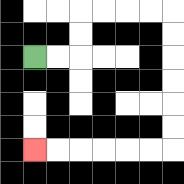{'start': '[1, 2]', 'end': '[1, 6]', 'path_directions': 'R,R,U,U,R,R,R,R,D,D,D,D,D,D,L,L,L,L,L,L', 'path_coordinates': '[[1, 2], [2, 2], [3, 2], [3, 1], [3, 0], [4, 0], [5, 0], [6, 0], [7, 0], [7, 1], [7, 2], [7, 3], [7, 4], [7, 5], [7, 6], [6, 6], [5, 6], [4, 6], [3, 6], [2, 6], [1, 6]]'}